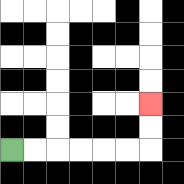{'start': '[0, 6]', 'end': '[6, 4]', 'path_directions': 'R,R,R,R,R,R,U,U', 'path_coordinates': '[[0, 6], [1, 6], [2, 6], [3, 6], [4, 6], [5, 6], [6, 6], [6, 5], [6, 4]]'}